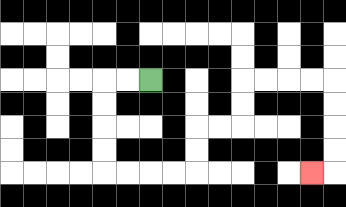{'start': '[6, 3]', 'end': '[13, 7]', 'path_directions': 'L,L,D,D,D,D,R,R,R,R,U,U,R,R,U,U,R,R,R,R,D,D,D,D,L', 'path_coordinates': '[[6, 3], [5, 3], [4, 3], [4, 4], [4, 5], [4, 6], [4, 7], [5, 7], [6, 7], [7, 7], [8, 7], [8, 6], [8, 5], [9, 5], [10, 5], [10, 4], [10, 3], [11, 3], [12, 3], [13, 3], [14, 3], [14, 4], [14, 5], [14, 6], [14, 7], [13, 7]]'}